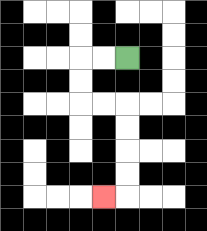{'start': '[5, 2]', 'end': '[4, 8]', 'path_directions': 'L,L,D,D,R,R,D,D,D,D,L', 'path_coordinates': '[[5, 2], [4, 2], [3, 2], [3, 3], [3, 4], [4, 4], [5, 4], [5, 5], [5, 6], [5, 7], [5, 8], [4, 8]]'}